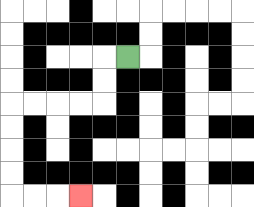{'start': '[5, 2]', 'end': '[3, 8]', 'path_directions': 'L,D,D,L,L,L,L,D,D,D,D,R,R,R', 'path_coordinates': '[[5, 2], [4, 2], [4, 3], [4, 4], [3, 4], [2, 4], [1, 4], [0, 4], [0, 5], [0, 6], [0, 7], [0, 8], [1, 8], [2, 8], [3, 8]]'}